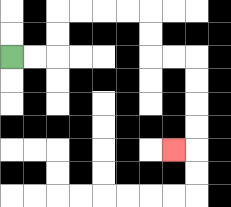{'start': '[0, 2]', 'end': '[7, 6]', 'path_directions': 'R,R,U,U,R,R,R,R,D,D,R,R,D,D,D,D,L', 'path_coordinates': '[[0, 2], [1, 2], [2, 2], [2, 1], [2, 0], [3, 0], [4, 0], [5, 0], [6, 0], [6, 1], [6, 2], [7, 2], [8, 2], [8, 3], [8, 4], [8, 5], [8, 6], [7, 6]]'}